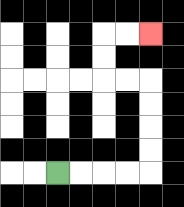{'start': '[2, 7]', 'end': '[6, 1]', 'path_directions': 'R,R,R,R,U,U,U,U,L,L,U,U,R,R', 'path_coordinates': '[[2, 7], [3, 7], [4, 7], [5, 7], [6, 7], [6, 6], [6, 5], [6, 4], [6, 3], [5, 3], [4, 3], [4, 2], [4, 1], [5, 1], [6, 1]]'}